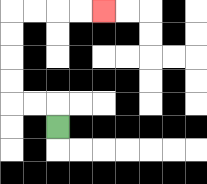{'start': '[2, 5]', 'end': '[4, 0]', 'path_directions': 'U,L,L,U,U,U,U,R,R,R,R', 'path_coordinates': '[[2, 5], [2, 4], [1, 4], [0, 4], [0, 3], [0, 2], [0, 1], [0, 0], [1, 0], [2, 0], [3, 0], [4, 0]]'}